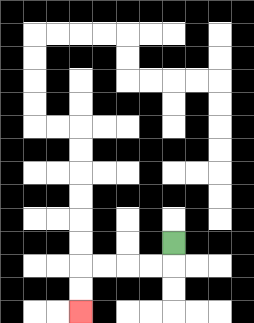{'start': '[7, 10]', 'end': '[3, 13]', 'path_directions': 'D,L,L,L,L,D,D', 'path_coordinates': '[[7, 10], [7, 11], [6, 11], [5, 11], [4, 11], [3, 11], [3, 12], [3, 13]]'}